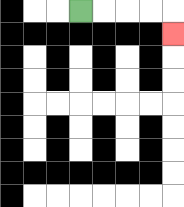{'start': '[3, 0]', 'end': '[7, 1]', 'path_directions': 'R,R,R,R,D', 'path_coordinates': '[[3, 0], [4, 0], [5, 0], [6, 0], [7, 0], [7, 1]]'}